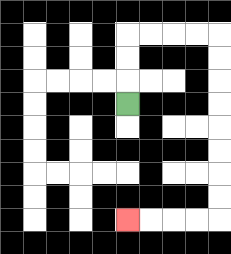{'start': '[5, 4]', 'end': '[5, 9]', 'path_directions': 'U,U,U,R,R,R,R,D,D,D,D,D,D,D,D,L,L,L,L', 'path_coordinates': '[[5, 4], [5, 3], [5, 2], [5, 1], [6, 1], [7, 1], [8, 1], [9, 1], [9, 2], [9, 3], [9, 4], [9, 5], [9, 6], [9, 7], [9, 8], [9, 9], [8, 9], [7, 9], [6, 9], [5, 9]]'}